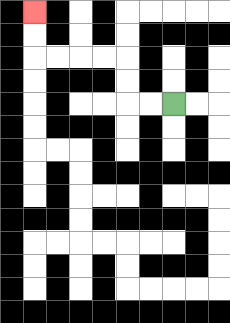{'start': '[7, 4]', 'end': '[1, 0]', 'path_directions': 'L,L,U,U,L,L,L,L,U,U', 'path_coordinates': '[[7, 4], [6, 4], [5, 4], [5, 3], [5, 2], [4, 2], [3, 2], [2, 2], [1, 2], [1, 1], [1, 0]]'}